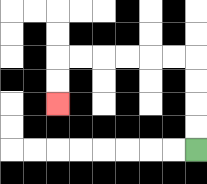{'start': '[8, 6]', 'end': '[2, 4]', 'path_directions': 'U,U,U,U,L,L,L,L,L,L,D,D', 'path_coordinates': '[[8, 6], [8, 5], [8, 4], [8, 3], [8, 2], [7, 2], [6, 2], [5, 2], [4, 2], [3, 2], [2, 2], [2, 3], [2, 4]]'}